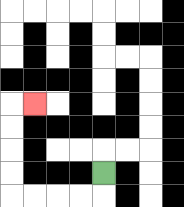{'start': '[4, 7]', 'end': '[1, 4]', 'path_directions': 'D,L,L,L,L,U,U,U,U,R', 'path_coordinates': '[[4, 7], [4, 8], [3, 8], [2, 8], [1, 8], [0, 8], [0, 7], [0, 6], [0, 5], [0, 4], [1, 4]]'}